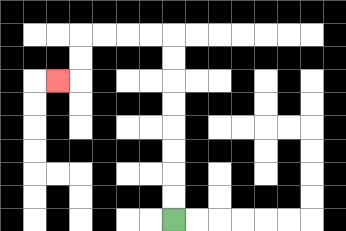{'start': '[7, 9]', 'end': '[2, 3]', 'path_directions': 'U,U,U,U,U,U,U,U,L,L,L,L,D,D,L', 'path_coordinates': '[[7, 9], [7, 8], [7, 7], [7, 6], [7, 5], [7, 4], [7, 3], [7, 2], [7, 1], [6, 1], [5, 1], [4, 1], [3, 1], [3, 2], [3, 3], [2, 3]]'}